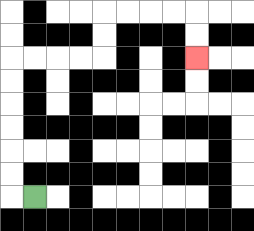{'start': '[1, 8]', 'end': '[8, 2]', 'path_directions': 'L,U,U,U,U,U,U,R,R,R,R,U,U,R,R,R,R,D,D', 'path_coordinates': '[[1, 8], [0, 8], [0, 7], [0, 6], [0, 5], [0, 4], [0, 3], [0, 2], [1, 2], [2, 2], [3, 2], [4, 2], [4, 1], [4, 0], [5, 0], [6, 0], [7, 0], [8, 0], [8, 1], [8, 2]]'}